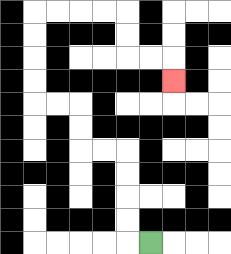{'start': '[6, 10]', 'end': '[7, 3]', 'path_directions': 'L,U,U,U,U,L,L,U,U,L,L,U,U,U,U,R,R,R,R,D,D,R,R,D', 'path_coordinates': '[[6, 10], [5, 10], [5, 9], [5, 8], [5, 7], [5, 6], [4, 6], [3, 6], [3, 5], [3, 4], [2, 4], [1, 4], [1, 3], [1, 2], [1, 1], [1, 0], [2, 0], [3, 0], [4, 0], [5, 0], [5, 1], [5, 2], [6, 2], [7, 2], [7, 3]]'}